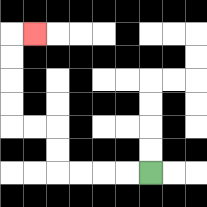{'start': '[6, 7]', 'end': '[1, 1]', 'path_directions': 'L,L,L,L,U,U,L,L,U,U,U,U,R', 'path_coordinates': '[[6, 7], [5, 7], [4, 7], [3, 7], [2, 7], [2, 6], [2, 5], [1, 5], [0, 5], [0, 4], [0, 3], [0, 2], [0, 1], [1, 1]]'}